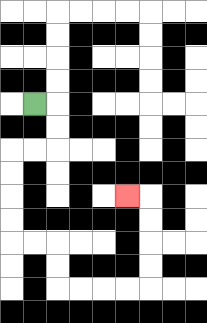{'start': '[1, 4]', 'end': '[5, 8]', 'path_directions': 'R,D,D,L,L,D,D,D,D,R,R,D,D,R,R,R,R,U,U,U,U,L', 'path_coordinates': '[[1, 4], [2, 4], [2, 5], [2, 6], [1, 6], [0, 6], [0, 7], [0, 8], [0, 9], [0, 10], [1, 10], [2, 10], [2, 11], [2, 12], [3, 12], [4, 12], [5, 12], [6, 12], [6, 11], [6, 10], [6, 9], [6, 8], [5, 8]]'}